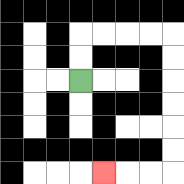{'start': '[3, 3]', 'end': '[4, 7]', 'path_directions': 'U,U,R,R,R,R,D,D,D,D,D,D,L,L,L', 'path_coordinates': '[[3, 3], [3, 2], [3, 1], [4, 1], [5, 1], [6, 1], [7, 1], [7, 2], [7, 3], [7, 4], [7, 5], [7, 6], [7, 7], [6, 7], [5, 7], [4, 7]]'}